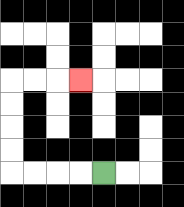{'start': '[4, 7]', 'end': '[3, 3]', 'path_directions': 'L,L,L,L,U,U,U,U,R,R,R', 'path_coordinates': '[[4, 7], [3, 7], [2, 7], [1, 7], [0, 7], [0, 6], [0, 5], [0, 4], [0, 3], [1, 3], [2, 3], [3, 3]]'}